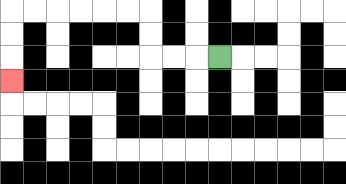{'start': '[9, 2]', 'end': '[0, 3]', 'path_directions': 'L,L,L,U,U,L,L,L,L,L,L,D,D,D', 'path_coordinates': '[[9, 2], [8, 2], [7, 2], [6, 2], [6, 1], [6, 0], [5, 0], [4, 0], [3, 0], [2, 0], [1, 0], [0, 0], [0, 1], [0, 2], [0, 3]]'}